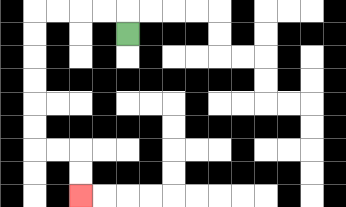{'start': '[5, 1]', 'end': '[3, 8]', 'path_directions': 'U,L,L,L,L,D,D,D,D,D,D,R,R,D,D', 'path_coordinates': '[[5, 1], [5, 0], [4, 0], [3, 0], [2, 0], [1, 0], [1, 1], [1, 2], [1, 3], [1, 4], [1, 5], [1, 6], [2, 6], [3, 6], [3, 7], [3, 8]]'}